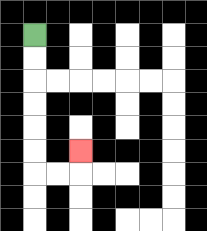{'start': '[1, 1]', 'end': '[3, 6]', 'path_directions': 'D,D,D,D,D,D,R,R,U', 'path_coordinates': '[[1, 1], [1, 2], [1, 3], [1, 4], [1, 5], [1, 6], [1, 7], [2, 7], [3, 7], [3, 6]]'}